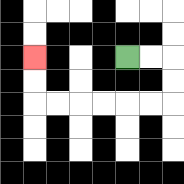{'start': '[5, 2]', 'end': '[1, 2]', 'path_directions': 'R,R,D,D,L,L,L,L,L,L,U,U', 'path_coordinates': '[[5, 2], [6, 2], [7, 2], [7, 3], [7, 4], [6, 4], [5, 4], [4, 4], [3, 4], [2, 4], [1, 4], [1, 3], [1, 2]]'}